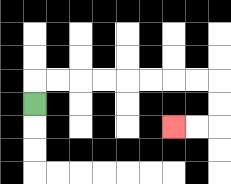{'start': '[1, 4]', 'end': '[7, 5]', 'path_directions': 'U,R,R,R,R,R,R,R,R,D,D,L,L', 'path_coordinates': '[[1, 4], [1, 3], [2, 3], [3, 3], [4, 3], [5, 3], [6, 3], [7, 3], [8, 3], [9, 3], [9, 4], [9, 5], [8, 5], [7, 5]]'}